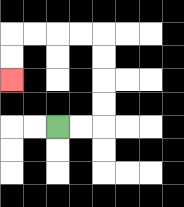{'start': '[2, 5]', 'end': '[0, 3]', 'path_directions': 'R,R,U,U,U,U,L,L,L,L,D,D', 'path_coordinates': '[[2, 5], [3, 5], [4, 5], [4, 4], [4, 3], [4, 2], [4, 1], [3, 1], [2, 1], [1, 1], [0, 1], [0, 2], [0, 3]]'}